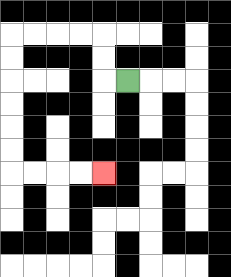{'start': '[5, 3]', 'end': '[4, 7]', 'path_directions': 'L,U,U,L,L,L,L,D,D,D,D,D,D,R,R,R,R', 'path_coordinates': '[[5, 3], [4, 3], [4, 2], [4, 1], [3, 1], [2, 1], [1, 1], [0, 1], [0, 2], [0, 3], [0, 4], [0, 5], [0, 6], [0, 7], [1, 7], [2, 7], [3, 7], [4, 7]]'}